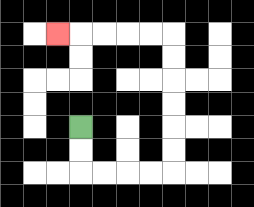{'start': '[3, 5]', 'end': '[2, 1]', 'path_directions': 'D,D,R,R,R,R,U,U,U,U,U,U,L,L,L,L,L', 'path_coordinates': '[[3, 5], [3, 6], [3, 7], [4, 7], [5, 7], [6, 7], [7, 7], [7, 6], [7, 5], [7, 4], [7, 3], [7, 2], [7, 1], [6, 1], [5, 1], [4, 1], [3, 1], [2, 1]]'}